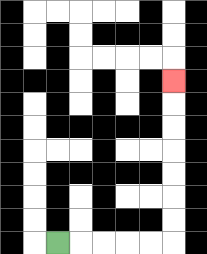{'start': '[2, 10]', 'end': '[7, 3]', 'path_directions': 'R,R,R,R,R,U,U,U,U,U,U,U', 'path_coordinates': '[[2, 10], [3, 10], [4, 10], [5, 10], [6, 10], [7, 10], [7, 9], [7, 8], [7, 7], [7, 6], [7, 5], [7, 4], [7, 3]]'}